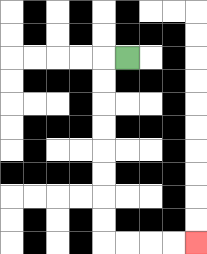{'start': '[5, 2]', 'end': '[8, 10]', 'path_directions': 'L,D,D,D,D,D,D,D,D,R,R,R,R', 'path_coordinates': '[[5, 2], [4, 2], [4, 3], [4, 4], [4, 5], [4, 6], [4, 7], [4, 8], [4, 9], [4, 10], [5, 10], [6, 10], [7, 10], [8, 10]]'}